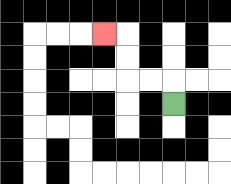{'start': '[7, 4]', 'end': '[4, 1]', 'path_directions': 'U,L,L,U,U,L', 'path_coordinates': '[[7, 4], [7, 3], [6, 3], [5, 3], [5, 2], [5, 1], [4, 1]]'}